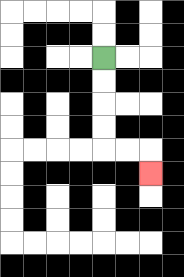{'start': '[4, 2]', 'end': '[6, 7]', 'path_directions': 'D,D,D,D,R,R,D', 'path_coordinates': '[[4, 2], [4, 3], [4, 4], [4, 5], [4, 6], [5, 6], [6, 6], [6, 7]]'}